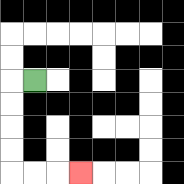{'start': '[1, 3]', 'end': '[3, 7]', 'path_directions': 'L,D,D,D,D,R,R,R', 'path_coordinates': '[[1, 3], [0, 3], [0, 4], [0, 5], [0, 6], [0, 7], [1, 7], [2, 7], [3, 7]]'}